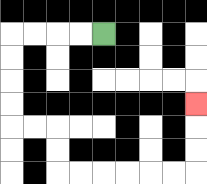{'start': '[4, 1]', 'end': '[8, 4]', 'path_directions': 'L,L,L,L,D,D,D,D,R,R,D,D,R,R,R,R,R,R,U,U,U', 'path_coordinates': '[[4, 1], [3, 1], [2, 1], [1, 1], [0, 1], [0, 2], [0, 3], [0, 4], [0, 5], [1, 5], [2, 5], [2, 6], [2, 7], [3, 7], [4, 7], [5, 7], [6, 7], [7, 7], [8, 7], [8, 6], [8, 5], [8, 4]]'}